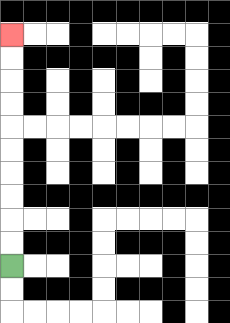{'start': '[0, 11]', 'end': '[0, 1]', 'path_directions': 'U,U,U,U,U,U,U,U,U,U', 'path_coordinates': '[[0, 11], [0, 10], [0, 9], [0, 8], [0, 7], [0, 6], [0, 5], [0, 4], [0, 3], [0, 2], [0, 1]]'}